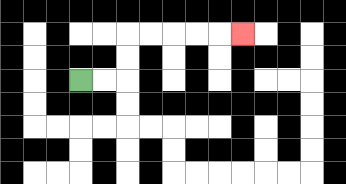{'start': '[3, 3]', 'end': '[10, 1]', 'path_directions': 'R,R,U,U,R,R,R,R,R', 'path_coordinates': '[[3, 3], [4, 3], [5, 3], [5, 2], [5, 1], [6, 1], [7, 1], [8, 1], [9, 1], [10, 1]]'}